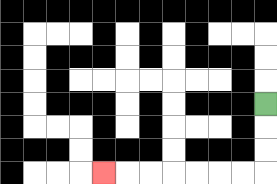{'start': '[11, 4]', 'end': '[4, 7]', 'path_directions': 'D,D,D,L,L,L,L,L,L,L', 'path_coordinates': '[[11, 4], [11, 5], [11, 6], [11, 7], [10, 7], [9, 7], [8, 7], [7, 7], [6, 7], [5, 7], [4, 7]]'}